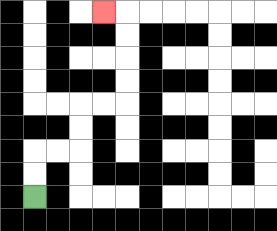{'start': '[1, 8]', 'end': '[4, 0]', 'path_directions': 'U,U,R,R,U,U,R,R,U,U,U,U,L', 'path_coordinates': '[[1, 8], [1, 7], [1, 6], [2, 6], [3, 6], [3, 5], [3, 4], [4, 4], [5, 4], [5, 3], [5, 2], [5, 1], [5, 0], [4, 0]]'}